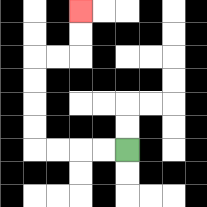{'start': '[5, 6]', 'end': '[3, 0]', 'path_directions': 'L,L,L,L,U,U,U,U,R,R,U,U', 'path_coordinates': '[[5, 6], [4, 6], [3, 6], [2, 6], [1, 6], [1, 5], [1, 4], [1, 3], [1, 2], [2, 2], [3, 2], [3, 1], [3, 0]]'}